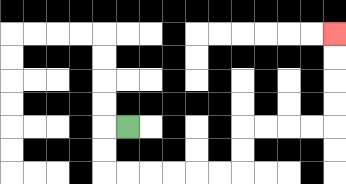{'start': '[5, 5]', 'end': '[14, 1]', 'path_directions': 'L,D,D,R,R,R,R,R,R,U,U,R,R,R,R,U,U,U,U', 'path_coordinates': '[[5, 5], [4, 5], [4, 6], [4, 7], [5, 7], [6, 7], [7, 7], [8, 7], [9, 7], [10, 7], [10, 6], [10, 5], [11, 5], [12, 5], [13, 5], [14, 5], [14, 4], [14, 3], [14, 2], [14, 1]]'}